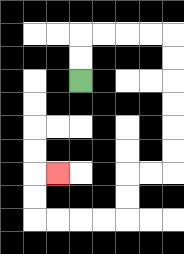{'start': '[3, 3]', 'end': '[2, 7]', 'path_directions': 'U,U,R,R,R,R,D,D,D,D,D,D,L,L,D,D,L,L,L,L,U,U,R', 'path_coordinates': '[[3, 3], [3, 2], [3, 1], [4, 1], [5, 1], [6, 1], [7, 1], [7, 2], [7, 3], [7, 4], [7, 5], [7, 6], [7, 7], [6, 7], [5, 7], [5, 8], [5, 9], [4, 9], [3, 9], [2, 9], [1, 9], [1, 8], [1, 7], [2, 7]]'}